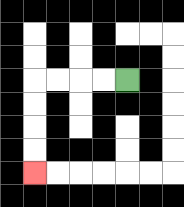{'start': '[5, 3]', 'end': '[1, 7]', 'path_directions': 'L,L,L,L,D,D,D,D', 'path_coordinates': '[[5, 3], [4, 3], [3, 3], [2, 3], [1, 3], [1, 4], [1, 5], [1, 6], [1, 7]]'}